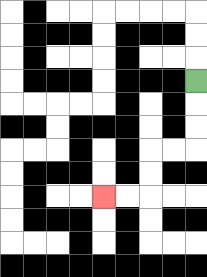{'start': '[8, 3]', 'end': '[4, 8]', 'path_directions': 'D,D,D,L,L,D,D,L,L', 'path_coordinates': '[[8, 3], [8, 4], [8, 5], [8, 6], [7, 6], [6, 6], [6, 7], [6, 8], [5, 8], [4, 8]]'}